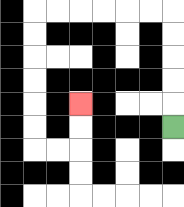{'start': '[7, 5]', 'end': '[3, 4]', 'path_directions': 'U,U,U,U,U,L,L,L,L,L,L,D,D,D,D,D,D,R,R,U,U', 'path_coordinates': '[[7, 5], [7, 4], [7, 3], [7, 2], [7, 1], [7, 0], [6, 0], [5, 0], [4, 0], [3, 0], [2, 0], [1, 0], [1, 1], [1, 2], [1, 3], [1, 4], [1, 5], [1, 6], [2, 6], [3, 6], [3, 5], [3, 4]]'}